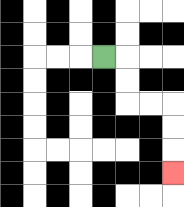{'start': '[4, 2]', 'end': '[7, 7]', 'path_directions': 'R,D,D,R,R,D,D,D', 'path_coordinates': '[[4, 2], [5, 2], [5, 3], [5, 4], [6, 4], [7, 4], [7, 5], [7, 6], [7, 7]]'}